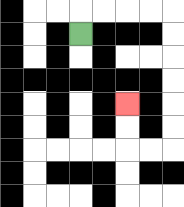{'start': '[3, 1]', 'end': '[5, 4]', 'path_directions': 'U,R,R,R,R,D,D,D,D,D,D,L,L,U,U', 'path_coordinates': '[[3, 1], [3, 0], [4, 0], [5, 0], [6, 0], [7, 0], [7, 1], [7, 2], [7, 3], [7, 4], [7, 5], [7, 6], [6, 6], [5, 6], [5, 5], [5, 4]]'}